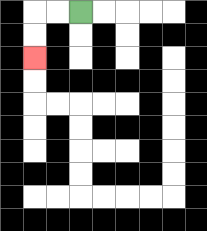{'start': '[3, 0]', 'end': '[1, 2]', 'path_directions': 'L,L,D,D', 'path_coordinates': '[[3, 0], [2, 0], [1, 0], [1, 1], [1, 2]]'}